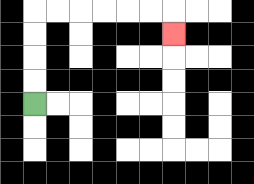{'start': '[1, 4]', 'end': '[7, 1]', 'path_directions': 'U,U,U,U,R,R,R,R,R,R,D', 'path_coordinates': '[[1, 4], [1, 3], [1, 2], [1, 1], [1, 0], [2, 0], [3, 0], [4, 0], [5, 0], [6, 0], [7, 0], [7, 1]]'}